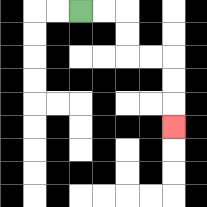{'start': '[3, 0]', 'end': '[7, 5]', 'path_directions': 'R,R,D,D,R,R,D,D,D', 'path_coordinates': '[[3, 0], [4, 0], [5, 0], [5, 1], [5, 2], [6, 2], [7, 2], [7, 3], [7, 4], [7, 5]]'}